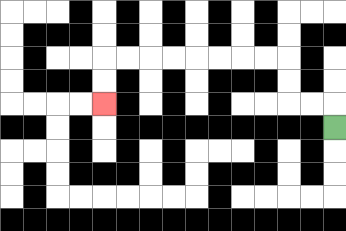{'start': '[14, 5]', 'end': '[4, 4]', 'path_directions': 'U,L,L,U,U,L,L,L,L,L,L,L,L,D,D', 'path_coordinates': '[[14, 5], [14, 4], [13, 4], [12, 4], [12, 3], [12, 2], [11, 2], [10, 2], [9, 2], [8, 2], [7, 2], [6, 2], [5, 2], [4, 2], [4, 3], [4, 4]]'}